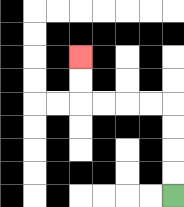{'start': '[7, 8]', 'end': '[3, 2]', 'path_directions': 'U,U,U,U,L,L,L,L,U,U', 'path_coordinates': '[[7, 8], [7, 7], [7, 6], [7, 5], [7, 4], [6, 4], [5, 4], [4, 4], [3, 4], [3, 3], [3, 2]]'}